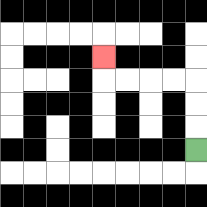{'start': '[8, 6]', 'end': '[4, 2]', 'path_directions': 'U,U,U,L,L,L,L,U', 'path_coordinates': '[[8, 6], [8, 5], [8, 4], [8, 3], [7, 3], [6, 3], [5, 3], [4, 3], [4, 2]]'}